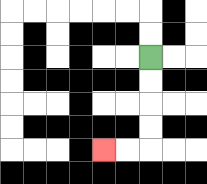{'start': '[6, 2]', 'end': '[4, 6]', 'path_directions': 'D,D,D,D,L,L', 'path_coordinates': '[[6, 2], [6, 3], [6, 4], [6, 5], [6, 6], [5, 6], [4, 6]]'}